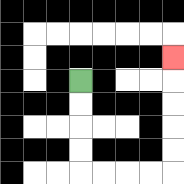{'start': '[3, 3]', 'end': '[7, 2]', 'path_directions': 'D,D,D,D,R,R,R,R,U,U,U,U,U', 'path_coordinates': '[[3, 3], [3, 4], [3, 5], [3, 6], [3, 7], [4, 7], [5, 7], [6, 7], [7, 7], [7, 6], [7, 5], [7, 4], [7, 3], [7, 2]]'}